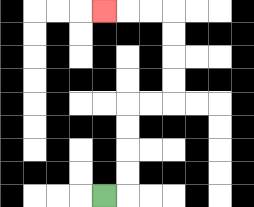{'start': '[4, 8]', 'end': '[4, 0]', 'path_directions': 'R,U,U,U,U,R,R,U,U,U,U,L,L,L', 'path_coordinates': '[[4, 8], [5, 8], [5, 7], [5, 6], [5, 5], [5, 4], [6, 4], [7, 4], [7, 3], [7, 2], [7, 1], [7, 0], [6, 0], [5, 0], [4, 0]]'}